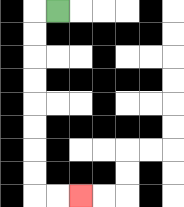{'start': '[2, 0]', 'end': '[3, 8]', 'path_directions': 'L,D,D,D,D,D,D,D,D,R,R', 'path_coordinates': '[[2, 0], [1, 0], [1, 1], [1, 2], [1, 3], [1, 4], [1, 5], [1, 6], [1, 7], [1, 8], [2, 8], [3, 8]]'}